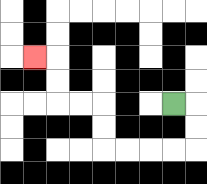{'start': '[7, 4]', 'end': '[1, 2]', 'path_directions': 'R,D,D,L,L,L,L,U,U,L,L,U,U,L', 'path_coordinates': '[[7, 4], [8, 4], [8, 5], [8, 6], [7, 6], [6, 6], [5, 6], [4, 6], [4, 5], [4, 4], [3, 4], [2, 4], [2, 3], [2, 2], [1, 2]]'}